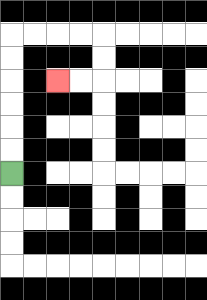{'start': '[0, 7]', 'end': '[2, 3]', 'path_directions': 'U,U,U,U,U,U,R,R,R,R,D,D,L,L', 'path_coordinates': '[[0, 7], [0, 6], [0, 5], [0, 4], [0, 3], [0, 2], [0, 1], [1, 1], [2, 1], [3, 1], [4, 1], [4, 2], [4, 3], [3, 3], [2, 3]]'}